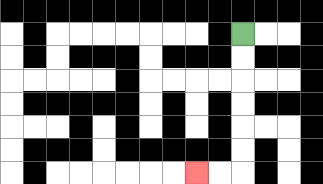{'start': '[10, 1]', 'end': '[8, 7]', 'path_directions': 'D,D,D,D,D,D,L,L', 'path_coordinates': '[[10, 1], [10, 2], [10, 3], [10, 4], [10, 5], [10, 6], [10, 7], [9, 7], [8, 7]]'}